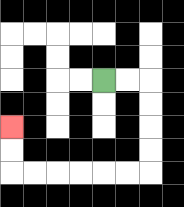{'start': '[4, 3]', 'end': '[0, 5]', 'path_directions': 'R,R,D,D,D,D,L,L,L,L,L,L,U,U', 'path_coordinates': '[[4, 3], [5, 3], [6, 3], [6, 4], [6, 5], [6, 6], [6, 7], [5, 7], [4, 7], [3, 7], [2, 7], [1, 7], [0, 7], [0, 6], [0, 5]]'}